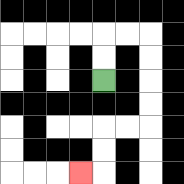{'start': '[4, 3]', 'end': '[3, 7]', 'path_directions': 'U,U,R,R,D,D,D,D,L,L,D,D,L', 'path_coordinates': '[[4, 3], [4, 2], [4, 1], [5, 1], [6, 1], [6, 2], [6, 3], [6, 4], [6, 5], [5, 5], [4, 5], [4, 6], [4, 7], [3, 7]]'}